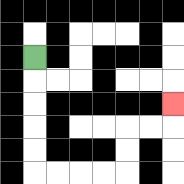{'start': '[1, 2]', 'end': '[7, 4]', 'path_directions': 'D,D,D,D,D,R,R,R,R,U,U,R,R,U', 'path_coordinates': '[[1, 2], [1, 3], [1, 4], [1, 5], [1, 6], [1, 7], [2, 7], [3, 7], [4, 7], [5, 7], [5, 6], [5, 5], [6, 5], [7, 5], [7, 4]]'}